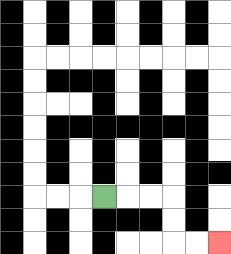{'start': '[4, 8]', 'end': '[9, 10]', 'path_directions': 'R,R,R,D,D,R,R', 'path_coordinates': '[[4, 8], [5, 8], [6, 8], [7, 8], [7, 9], [7, 10], [8, 10], [9, 10]]'}